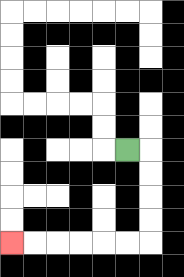{'start': '[5, 6]', 'end': '[0, 10]', 'path_directions': 'R,D,D,D,D,L,L,L,L,L,L', 'path_coordinates': '[[5, 6], [6, 6], [6, 7], [6, 8], [6, 9], [6, 10], [5, 10], [4, 10], [3, 10], [2, 10], [1, 10], [0, 10]]'}